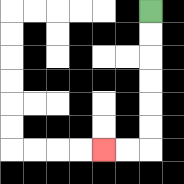{'start': '[6, 0]', 'end': '[4, 6]', 'path_directions': 'D,D,D,D,D,D,L,L', 'path_coordinates': '[[6, 0], [6, 1], [6, 2], [6, 3], [6, 4], [6, 5], [6, 6], [5, 6], [4, 6]]'}